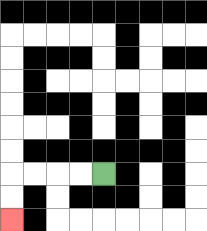{'start': '[4, 7]', 'end': '[0, 9]', 'path_directions': 'L,L,L,L,D,D', 'path_coordinates': '[[4, 7], [3, 7], [2, 7], [1, 7], [0, 7], [0, 8], [0, 9]]'}